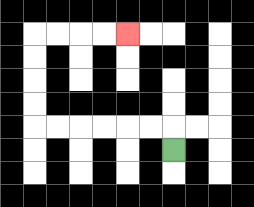{'start': '[7, 6]', 'end': '[5, 1]', 'path_directions': 'U,L,L,L,L,L,L,U,U,U,U,R,R,R,R', 'path_coordinates': '[[7, 6], [7, 5], [6, 5], [5, 5], [4, 5], [3, 5], [2, 5], [1, 5], [1, 4], [1, 3], [1, 2], [1, 1], [2, 1], [3, 1], [4, 1], [5, 1]]'}